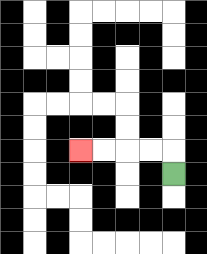{'start': '[7, 7]', 'end': '[3, 6]', 'path_directions': 'U,L,L,L,L', 'path_coordinates': '[[7, 7], [7, 6], [6, 6], [5, 6], [4, 6], [3, 6]]'}